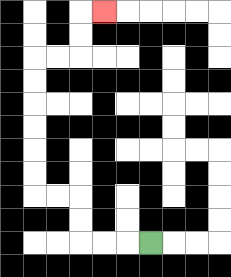{'start': '[6, 10]', 'end': '[4, 0]', 'path_directions': 'L,L,L,U,U,L,L,U,U,U,U,U,U,R,R,U,U,R', 'path_coordinates': '[[6, 10], [5, 10], [4, 10], [3, 10], [3, 9], [3, 8], [2, 8], [1, 8], [1, 7], [1, 6], [1, 5], [1, 4], [1, 3], [1, 2], [2, 2], [3, 2], [3, 1], [3, 0], [4, 0]]'}